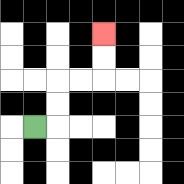{'start': '[1, 5]', 'end': '[4, 1]', 'path_directions': 'R,U,U,R,R,U,U', 'path_coordinates': '[[1, 5], [2, 5], [2, 4], [2, 3], [3, 3], [4, 3], [4, 2], [4, 1]]'}